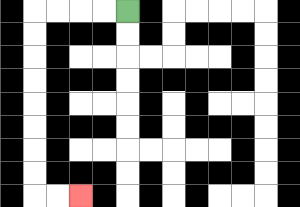{'start': '[5, 0]', 'end': '[3, 8]', 'path_directions': 'L,L,L,L,D,D,D,D,D,D,D,D,R,R', 'path_coordinates': '[[5, 0], [4, 0], [3, 0], [2, 0], [1, 0], [1, 1], [1, 2], [1, 3], [1, 4], [1, 5], [1, 6], [1, 7], [1, 8], [2, 8], [3, 8]]'}